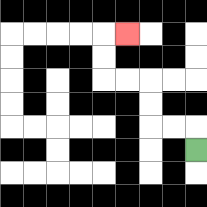{'start': '[8, 6]', 'end': '[5, 1]', 'path_directions': 'U,L,L,U,U,L,L,U,U,R', 'path_coordinates': '[[8, 6], [8, 5], [7, 5], [6, 5], [6, 4], [6, 3], [5, 3], [4, 3], [4, 2], [4, 1], [5, 1]]'}